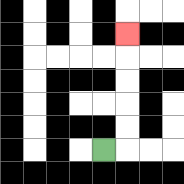{'start': '[4, 6]', 'end': '[5, 1]', 'path_directions': 'R,U,U,U,U,U', 'path_coordinates': '[[4, 6], [5, 6], [5, 5], [5, 4], [5, 3], [5, 2], [5, 1]]'}